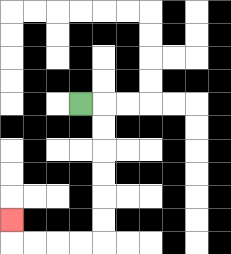{'start': '[3, 4]', 'end': '[0, 9]', 'path_directions': 'R,D,D,D,D,D,D,L,L,L,L,U', 'path_coordinates': '[[3, 4], [4, 4], [4, 5], [4, 6], [4, 7], [4, 8], [4, 9], [4, 10], [3, 10], [2, 10], [1, 10], [0, 10], [0, 9]]'}